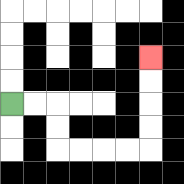{'start': '[0, 4]', 'end': '[6, 2]', 'path_directions': 'R,R,D,D,R,R,R,R,U,U,U,U', 'path_coordinates': '[[0, 4], [1, 4], [2, 4], [2, 5], [2, 6], [3, 6], [4, 6], [5, 6], [6, 6], [6, 5], [6, 4], [6, 3], [6, 2]]'}